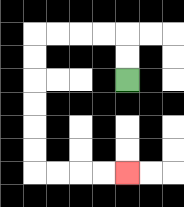{'start': '[5, 3]', 'end': '[5, 7]', 'path_directions': 'U,U,L,L,L,L,D,D,D,D,D,D,R,R,R,R', 'path_coordinates': '[[5, 3], [5, 2], [5, 1], [4, 1], [3, 1], [2, 1], [1, 1], [1, 2], [1, 3], [1, 4], [1, 5], [1, 6], [1, 7], [2, 7], [3, 7], [4, 7], [5, 7]]'}